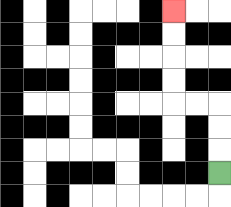{'start': '[9, 7]', 'end': '[7, 0]', 'path_directions': 'U,U,U,L,L,U,U,U,U', 'path_coordinates': '[[9, 7], [9, 6], [9, 5], [9, 4], [8, 4], [7, 4], [7, 3], [7, 2], [7, 1], [7, 0]]'}